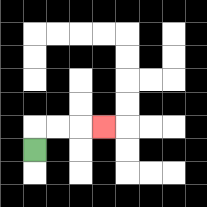{'start': '[1, 6]', 'end': '[4, 5]', 'path_directions': 'U,R,R,R', 'path_coordinates': '[[1, 6], [1, 5], [2, 5], [3, 5], [4, 5]]'}